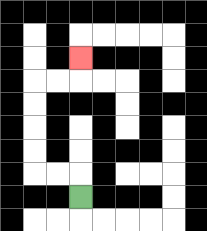{'start': '[3, 8]', 'end': '[3, 2]', 'path_directions': 'U,L,L,U,U,U,U,R,R,U', 'path_coordinates': '[[3, 8], [3, 7], [2, 7], [1, 7], [1, 6], [1, 5], [1, 4], [1, 3], [2, 3], [3, 3], [3, 2]]'}